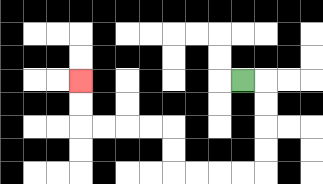{'start': '[10, 3]', 'end': '[3, 3]', 'path_directions': 'R,D,D,D,D,L,L,L,L,U,U,L,L,L,L,U,U', 'path_coordinates': '[[10, 3], [11, 3], [11, 4], [11, 5], [11, 6], [11, 7], [10, 7], [9, 7], [8, 7], [7, 7], [7, 6], [7, 5], [6, 5], [5, 5], [4, 5], [3, 5], [3, 4], [3, 3]]'}